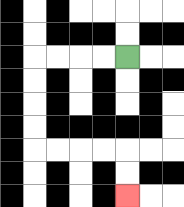{'start': '[5, 2]', 'end': '[5, 8]', 'path_directions': 'L,L,L,L,D,D,D,D,R,R,R,R,D,D', 'path_coordinates': '[[5, 2], [4, 2], [3, 2], [2, 2], [1, 2], [1, 3], [1, 4], [1, 5], [1, 6], [2, 6], [3, 6], [4, 6], [5, 6], [5, 7], [5, 8]]'}